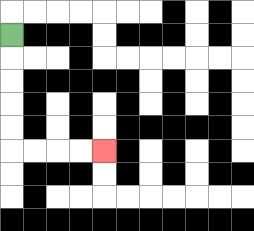{'start': '[0, 1]', 'end': '[4, 6]', 'path_directions': 'D,D,D,D,D,R,R,R,R', 'path_coordinates': '[[0, 1], [0, 2], [0, 3], [0, 4], [0, 5], [0, 6], [1, 6], [2, 6], [3, 6], [4, 6]]'}